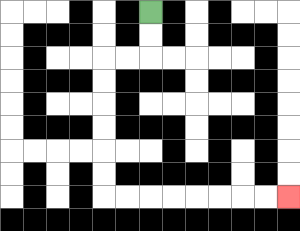{'start': '[6, 0]', 'end': '[12, 8]', 'path_directions': 'D,D,L,L,D,D,D,D,D,D,R,R,R,R,R,R,R,R', 'path_coordinates': '[[6, 0], [6, 1], [6, 2], [5, 2], [4, 2], [4, 3], [4, 4], [4, 5], [4, 6], [4, 7], [4, 8], [5, 8], [6, 8], [7, 8], [8, 8], [9, 8], [10, 8], [11, 8], [12, 8]]'}